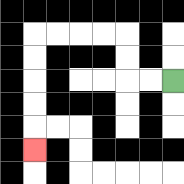{'start': '[7, 3]', 'end': '[1, 6]', 'path_directions': 'L,L,U,U,L,L,L,L,D,D,D,D,D', 'path_coordinates': '[[7, 3], [6, 3], [5, 3], [5, 2], [5, 1], [4, 1], [3, 1], [2, 1], [1, 1], [1, 2], [1, 3], [1, 4], [1, 5], [1, 6]]'}